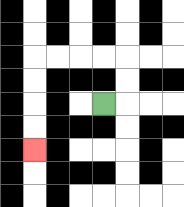{'start': '[4, 4]', 'end': '[1, 6]', 'path_directions': 'R,U,U,L,L,L,L,D,D,D,D', 'path_coordinates': '[[4, 4], [5, 4], [5, 3], [5, 2], [4, 2], [3, 2], [2, 2], [1, 2], [1, 3], [1, 4], [1, 5], [1, 6]]'}